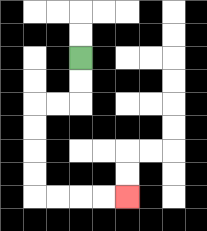{'start': '[3, 2]', 'end': '[5, 8]', 'path_directions': 'D,D,L,L,D,D,D,D,R,R,R,R', 'path_coordinates': '[[3, 2], [3, 3], [3, 4], [2, 4], [1, 4], [1, 5], [1, 6], [1, 7], [1, 8], [2, 8], [3, 8], [4, 8], [5, 8]]'}